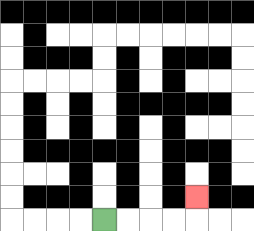{'start': '[4, 9]', 'end': '[8, 8]', 'path_directions': 'R,R,R,R,U', 'path_coordinates': '[[4, 9], [5, 9], [6, 9], [7, 9], [8, 9], [8, 8]]'}